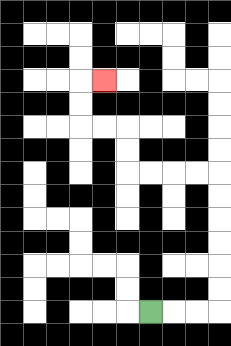{'start': '[6, 13]', 'end': '[4, 3]', 'path_directions': 'R,R,R,U,U,U,U,U,U,L,L,L,L,U,U,L,L,U,U,R', 'path_coordinates': '[[6, 13], [7, 13], [8, 13], [9, 13], [9, 12], [9, 11], [9, 10], [9, 9], [9, 8], [9, 7], [8, 7], [7, 7], [6, 7], [5, 7], [5, 6], [5, 5], [4, 5], [3, 5], [3, 4], [3, 3], [4, 3]]'}